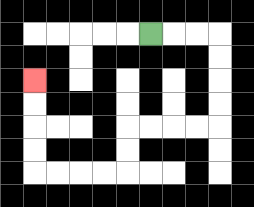{'start': '[6, 1]', 'end': '[1, 3]', 'path_directions': 'R,R,R,D,D,D,D,L,L,L,L,D,D,L,L,L,L,U,U,U,U', 'path_coordinates': '[[6, 1], [7, 1], [8, 1], [9, 1], [9, 2], [9, 3], [9, 4], [9, 5], [8, 5], [7, 5], [6, 5], [5, 5], [5, 6], [5, 7], [4, 7], [3, 7], [2, 7], [1, 7], [1, 6], [1, 5], [1, 4], [1, 3]]'}